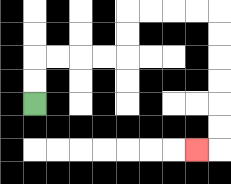{'start': '[1, 4]', 'end': '[8, 6]', 'path_directions': 'U,U,R,R,R,R,U,U,R,R,R,R,D,D,D,D,D,D,L', 'path_coordinates': '[[1, 4], [1, 3], [1, 2], [2, 2], [3, 2], [4, 2], [5, 2], [5, 1], [5, 0], [6, 0], [7, 0], [8, 0], [9, 0], [9, 1], [9, 2], [9, 3], [9, 4], [9, 5], [9, 6], [8, 6]]'}